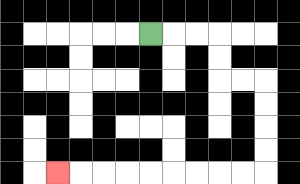{'start': '[6, 1]', 'end': '[2, 7]', 'path_directions': 'R,R,R,D,D,R,R,D,D,D,D,L,L,L,L,L,L,L,L,L', 'path_coordinates': '[[6, 1], [7, 1], [8, 1], [9, 1], [9, 2], [9, 3], [10, 3], [11, 3], [11, 4], [11, 5], [11, 6], [11, 7], [10, 7], [9, 7], [8, 7], [7, 7], [6, 7], [5, 7], [4, 7], [3, 7], [2, 7]]'}